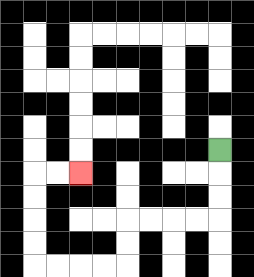{'start': '[9, 6]', 'end': '[3, 7]', 'path_directions': 'D,D,D,L,L,L,L,D,D,L,L,L,L,U,U,U,U,R,R', 'path_coordinates': '[[9, 6], [9, 7], [9, 8], [9, 9], [8, 9], [7, 9], [6, 9], [5, 9], [5, 10], [5, 11], [4, 11], [3, 11], [2, 11], [1, 11], [1, 10], [1, 9], [1, 8], [1, 7], [2, 7], [3, 7]]'}